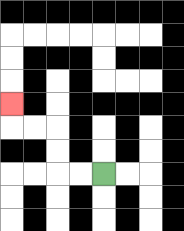{'start': '[4, 7]', 'end': '[0, 4]', 'path_directions': 'L,L,U,U,L,L,U', 'path_coordinates': '[[4, 7], [3, 7], [2, 7], [2, 6], [2, 5], [1, 5], [0, 5], [0, 4]]'}